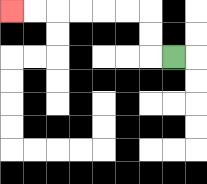{'start': '[7, 2]', 'end': '[0, 0]', 'path_directions': 'L,U,U,L,L,L,L,L,L', 'path_coordinates': '[[7, 2], [6, 2], [6, 1], [6, 0], [5, 0], [4, 0], [3, 0], [2, 0], [1, 0], [0, 0]]'}